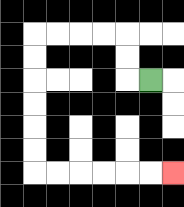{'start': '[6, 3]', 'end': '[7, 7]', 'path_directions': 'L,U,U,L,L,L,L,D,D,D,D,D,D,R,R,R,R,R,R', 'path_coordinates': '[[6, 3], [5, 3], [5, 2], [5, 1], [4, 1], [3, 1], [2, 1], [1, 1], [1, 2], [1, 3], [1, 4], [1, 5], [1, 6], [1, 7], [2, 7], [3, 7], [4, 7], [5, 7], [6, 7], [7, 7]]'}